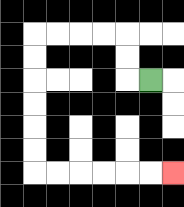{'start': '[6, 3]', 'end': '[7, 7]', 'path_directions': 'L,U,U,L,L,L,L,D,D,D,D,D,D,R,R,R,R,R,R', 'path_coordinates': '[[6, 3], [5, 3], [5, 2], [5, 1], [4, 1], [3, 1], [2, 1], [1, 1], [1, 2], [1, 3], [1, 4], [1, 5], [1, 6], [1, 7], [2, 7], [3, 7], [4, 7], [5, 7], [6, 7], [7, 7]]'}